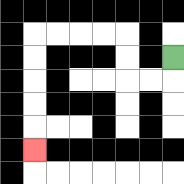{'start': '[7, 2]', 'end': '[1, 6]', 'path_directions': 'D,L,L,U,U,L,L,L,L,D,D,D,D,D', 'path_coordinates': '[[7, 2], [7, 3], [6, 3], [5, 3], [5, 2], [5, 1], [4, 1], [3, 1], [2, 1], [1, 1], [1, 2], [1, 3], [1, 4], [1, 5], [1, 6]]'}